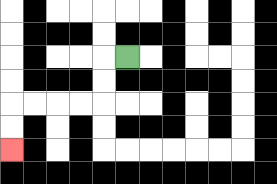{'start': '[5, 2]', 'end': '[0, 6]', 'path_directions': 'L,D,D,L,L,L,L,D,D', 'path_coordinates': '[[5, 2], [4, 2], [4, 3], [4, 4], [3, 4], [2, 4], [1, 4], [0, 4], [0, 5], [0, 6]]'}